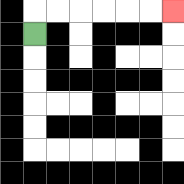{'start': '[1, 1]', 'end': '[7, 0]', 'path_directions': 'U,R,R,R,R,R,R', 'path_coordinates': '[[1, 1], [1, 0], [2, 0], [3, 0], [4, 0], [5, 0], [6, 0], [7, 0]]'}